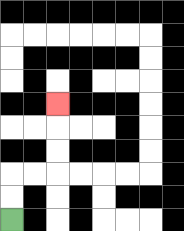{'start': '[0, 9]', 'end': '[2, 4]', 'path_directions': 'U,U,R,R,U,U,U', 'path_coordinates': '[[0, 9], [0, 8], [0, 7], [1, 7], [2, 7], [2, 6], [2, 5], [2, 4]]'}